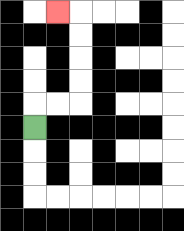{'start': '[1, 5]', 'end': '[2, 0]', 'path_directions': 'U,R,R,U,U,U,U,L', 'path_coordinates': '[[1, 5], [1, 4], [2, 4], [3, 4], [3, 3], [3, 2], [3, 1], [3, 0], [2, 0]]'}